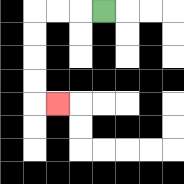{'start': '[4, 0]', 'end': '[2, 4]', 'path_directions': 'L,L,L,D,D,D,D,R', 'path_coordinates': '[[4, 0], [3, 0], [2, 0], [1, 0], [1, 1], [1, 2], [1, 3], [1, 4], [2, 4]]'}